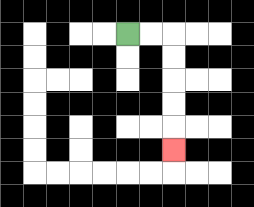{'start': '[5, 1]', 'end': '[7, 6]', 'path_directions': 'R,R,D,D,D,D,D', 'path_coordinates': '[[5, 1], [6, 1], [7, 1], [7, 2], [7, 3], [7, 4], [7, 5], [7, 6]]'}